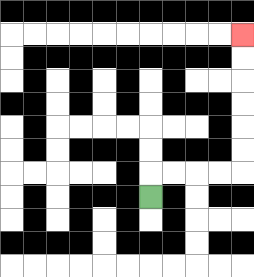{'start': '[6, 8]', 'end': '[10, 1]', 'path_directions': 'U,R,R,R,R,U,U,U,U,U,U', 'path_coordinates': '[[6, 8], [6, 7], [7, 7], [8, 7], [9, 7], [10, 7], [10, 6], [10, 5], [10, 4], [10, 3], [10, 2], [10, 1]]'}